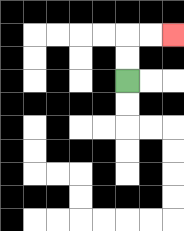{'start': '[5, 3]', 'end': '[7, 1]', 'path_directions': 'U,U,R,R', 'path_coordinates': '[[5, 3], [5, 2], [5, 1], [6, 1], [7, 1]]'}